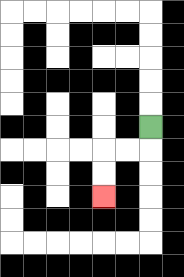{'start': '[6, 5]', 'end': '[4, 8]', 'path_directions': 'D,L,L,D,D', 'path_coordinates': '[[6, 5], [6, 6], [5, 6], [4, 6], [4, 7], [4, 8]]'}